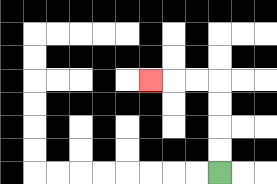{'start': '[9, 7]', 'end': '[6, 3]', 'path_directions': 'U,U,U,U,L,L,L', 'path_coordinates': '[[9, 7], [9, 6], [9, 5], [9, 4], [9, 3], [8, 3], [7, 3], [6, 3]]'}